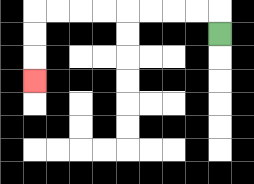{'start': '[9, 1]', 'end': '[1, 3]', 'path_directions': 'U,L,L,L,L,L,L,L,L,D,D,D', 'path_coordinates': '[[9, 1], [9, 0], [8, 0], [7, 0], [6, 0], [5, 0], [4, 0], [3, 0], [2, 0], [1, 0], [1, 1], [1, 2], [1, 3]]'}